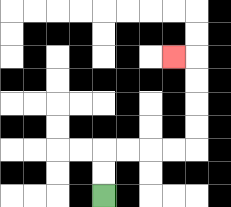{'start': '[4, 8]', 'end': '[7, 2]', 'path_directions': 'U,U,R,R,R,R,U,U,U,U,L', 'path_coordinates': '[[4, 8], [4, 7], [4, 6], [5, 6], [6, 6], [7, 6], [8, 6], [8, 5], [8, 4], [8, 3], [8, 2], [7, 2]]'}